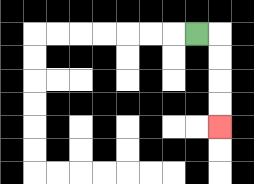{'start': '[8, 1]', 'end': '[9, 5]', 'path_directions': 'R,D,D,D,D', 'path_coordinates': '[[8, 1], [9, 1], [9, 2], [9, 3], [9, 4], [9, 5]]'}